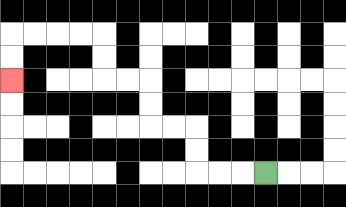{'start': '[11, 7]', 'end': '[0, 3]', 'path_directions': 'L,L,L,U,U,L,L,U,U,L,L,U,U,L,L,L,L,D,D', 'path_coordinates': '[[11, 7], [10, 7], [9, 7], [8, 7], [8, 6], [8, 5], [7, 5], [6, 5], [6, 4], [6, 3], [5, 3], [4, 3], [4, 2], [4, 1], [3, 1], [2, 1], [1, 1], [0, 1], [0, 2], [0, 3]]'}